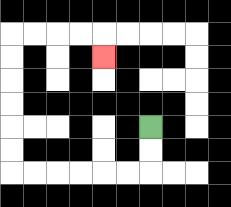{'start': '[6, 5]', 'end': '[4, 2]', 'path_directions': 'D,D,L,L,L,L,L,L,U,U,U,U,U,U,R,R,R,R,D', 'path_coordinates': '[[6, 5], [6, 6], [6, 7], [5, 7], [4, 7], [3, 7], [2, 7], [1, 7], [0, 7], [0, 6], [0, 5], [0, 4], [0, 3], [0, 2], [0, 1], [1, 1], [2, 1], [3, 1], [4, 1], [4, 2]]'}